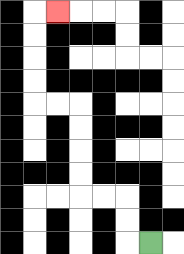{'start': '[6, 10]', 'end': '[2, 0]', 'path_directions': 'L,U,U,L,L,U,U,U,U,L,L,U,U,U,U,R', 'path_coordinates': '[[6, 10], [5, 10], [5, 9], [5, 8], [4, 8], [3, 8], [3, 7], [3, 6], [3, 5], [3, 4], [2, 4], [1, 4], [1, 3], [1, 2], [1, 1], [1, 0], [2, 0]]'}